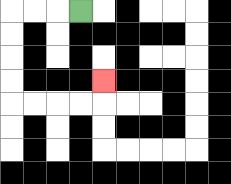{'start': '[3, 0]', 'end': '[4, 3]', 'path_directions': 'L,L,L,D,D,D,D,R,R,R,R,U', 'path_coordinates': '[[3, 0], [2, 0], [1, 0], [0, 0], [0, 1], [0, 2], [0, 3], [0, 4], [1, 4], [2, 4], [3, 4], [4, 4], [4, 3]]'}